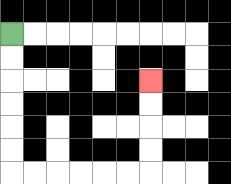{'start': '[0, 1]', 'end': '[6, 3]', 'path_directions': 'D,D,D,D,D,D,R,R,R,R,R,R,U,U,U,U', 'path_coordinates': '[[0, 1], [0, 2], [0, 3], [0, 4], [0, 5], [0, 6], [0, 7], [1, 7], [2, 7], [3, 7], [4, 7], [5, 7], [6, 7], [6, 6], [6, 5], [6, 4], [6, 3]]'}